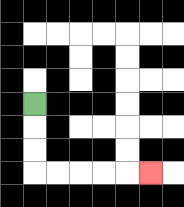{'start': '[1, 4]', 'end': '[6, 7]', 'path_directions': 'D,D,D,R,R,R,R,R', 'path_coordinates': '[[1, 4], [1, 5], [1, 6], [1, 7], [2, 7], [3, 7], [4, 7], [5, 7], [6, 7]]'}